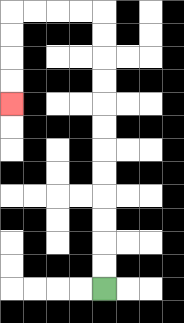{'start': '[4, 12]', 'end': '[0, 4]', 'path_directions': 'U,U,U,U,U,U,U,U,U,U,U,U,L,L,L,L,D,D,D,D', 'path_coordinates': '[[4, 12], [4, 11], [4, 10], [4, 9], [4, 8], [4, 7], [4, 6], [4, 5], [4, 4], [4, 3], [4, 2], [4, 1], [4, 0], [3, 0], [2, 0], [1, 0], [0, 0], [0, 1], [0, 2], [0, 3], [0, 4]]'}